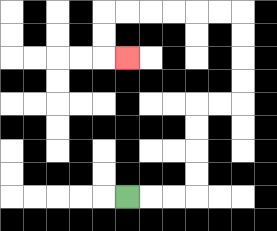{'start': '[5, 8]', 'end': '[5, 2]', 'path_directions': 'R,R,R,U,U,U,U,R,R,U,U,U,U,L,L,L,L,L,L,D,D,R', 'path_coordinates': '[[5, 8], [6, 8], [7, 8], [8, 8], [8, 7], [8, 6], [8, 5], [8, 4], [9, 4], [10, 4], [10, 3], [10, 2], [10, 1], [10, 0], [9, 0], [8, 0], [7, 0], [6, 0], [5, 0], [4, 0], [4, 1], [4, 2], [5, 2]]'}